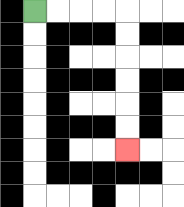{'start': '[1, 0]', 'end': '[5, 6]', 'path_directions': 'R,R,R,R,D,D,D,D,D,D', 'path_coordinates': '[[1, 0], [2, 0], [3, 0], [4, 0], [5, 0], [5, 1], [5, 2], [5, 3], [5, 4], [5, 5], [5, 6]]'}